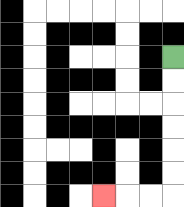{'start': '[7, 2]', 'end': '[4, 8]', 'path_directions': 'D,D,D,D,D,D,L,L,L', 'path_coordinates': '[[7, 2], [7, 3], [7, 4], [7, 5], [7, 6], [7, 7], [7, 8], [6, 8], [5, 8], [4, 8]]'}